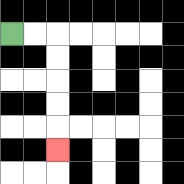{'start': '[0, 1]', 'end': '[2, 6]', 'path_directions': 'R,R,D,D,D,D,D', 'path_coordinates': '[[0, 1], [1, 1], [2, 1], [2, 2], [2, 3], [2, 4], [2, 5], [2, 6]]'}